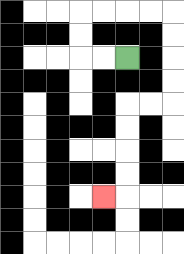{'start': '[5, 2]', 'end': '[4, 8]', 'path_directions': 'L,L,U,U,R,R,R,R,D,D,D,D,L,L,D,D,D,D,L', 'path_coordinates': '[[5, 2], [4, 2], [3, 2], [3, 1], [3, 0], [4, 0], [5, 0], [6, 0], [7, 0], [7, 1], [7, 2], [7, 3], [7, 4], [6, 4], [5, 4], [5, 5], [5, 6], [5, 7], [5, 8], [4, 8]]'}